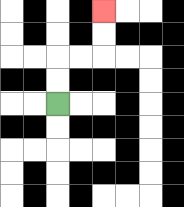{'start': '[2, 4]', 'end': '[4, 0]', 'path_directions': 'U,U,R,R,U,U', 'path_coordinates': '[[2, 4], [2, 3], [2, 2], [3, 2], [4, 2], [4, 1], [4, 0]]'}